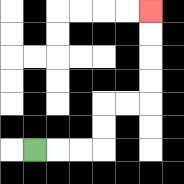{'start': '[1, 6]', 'end': '[6, 0]', 'path_directions': 'R,R,R,U,U,R,R,U,U,U,U', 'path_coordinates': '[[1, 6], [2, 6], [3, 6], [4, 6], [4, 5], [4, 4], [5, 4], [6, 4], [6, 3], [6, 2], [6, 1], [6, 0]]'}